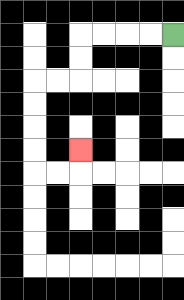{'start': '[7, 1]', 'end': '[3, 6]', 'path_directions': 'L,L,L,L,D,D,L,L,D,D,D,D,R,R,U', 'path_coordinates': '[[7, 1], [6, 1], [5, 1], [4, 1], [3, 1], [3, 2], [3, 3], [2, 3], [1, 3], [1, 4], [1, 5], [1, 6], [1, 7], [2, 7], [3, 7], [3, 6]]'}